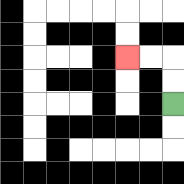{'start': '[7, 4]', 'end': '[5, 2]', 'path_directions': 'U,U,L,L', 'path_coordinates': '[[7, 4], [7, 3], [7, 2], [6, 2], [5, 2]]'}